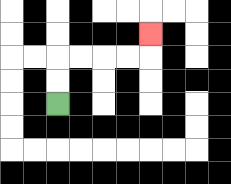{'start': '[2, 4]', 'end': '[6, 1]', 'path_directions': 'U,U,R,R,R,R,U', 'path_coordinates': '[[2, 4], [2, 3], [2, 2], [3, 2], [4, 2], [5, 2], [6, 2], [6, 1]]'}